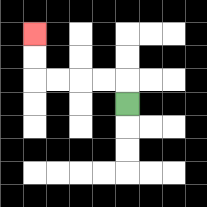{'start': '[5, 4]', 'end': '[1, 1]', 'path_directions': 'U,L,L,L,L,U,U', 'path_coordinates': '[[5, 4], [5, 3], [4, 3], [3, 3], [2, 3], [1, 3], [1, 2], [1, 1]]'}